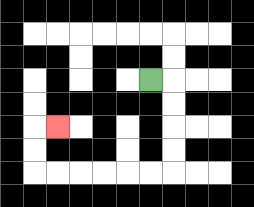{'start': '[6, 3]', 'end': '[2, 5]', 'path_directions': 'R,D,D,D,D,L,L,L,L,L,L,U,U,R', 'path_coordinates': '[[6, 3], [7, 3], [7, 4], [7, 5], [7, 6], [7, 7], [6, 7], [5, 7], [4, 7], [3, 7], [2, 7], [1, 7], [1, 6], [1, 5], [2, 5]]'}